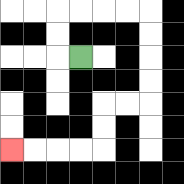{'start': '[3, 2]', 'end': '[0, 6]', 'path_directions': 'L,U,U,R,R,R,R,D,D,D,D,L,L,D,D,L,L,L,L', 'path_coordinates': '[[3, 2], [2, 2], [2, 1], [2, 0], [3, 0], [4, 0], [5, 0], [6, 0], [6, 1], [6, 2], [6, 3], [6, 4], [5, 4], [4, 4], [4, 5], [4, 6], [3, 6], [2, 6], [1, 6], [0, 6]]'}